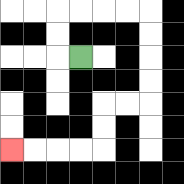{'start': '[3, 2]', 'end': '[0, 6]', 'path_directions': 'L,U,U,R,R,R,R,D,D,D,D,L,L,D,D,L,L,L,L', 'path_coordinates': '[[3, 2], [2, 2], [2, 1], [2, 0], [3, 0], [4, 0], [5, 0], [6, 0], [6, 1], [6, 2], [6, 3], [6, 4], [5, 4], [4, 4], [4, 5], [4, 6], [3, 6], [2, 6], [1, 6], [0, 6]]'}